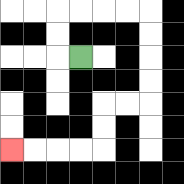{'start': '[3, 2]', 'end': '[0, 6]', 'path_directions': 'L,U,U,R,R,R,R,D,D,D,D,L,L,D,D,L,L,L,L', 'path_coordinates': '[[3, 2], [2, 2], [2, 1], [2, 0], [3, 0], [4, 0], [5, 0], [6, 0], [6, 1], [6, 2], [6, 3], [6, 4], [5, 4], [4, 4], [4, 5], [4, 6], [3, 6], [2, 6], [1, 6], [0, 6]]'}